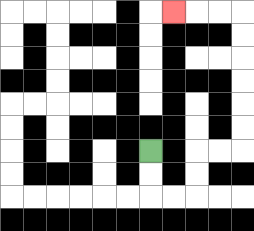{'start': '[6, 6]', 'end': '[7, 0]', 'path_directions': 'D,D,R,R,U,U,R,R,U,U,U,U,U,U,L,L,L', 'path_coordinates': '[[6, 6], [6, 7], [6, 8], [7, 8], [8, 8], [8, 7], [8, 6], [9, 6], [10, 6], [10, 5], [10, 4], [10, 3], [10, 2], [10, 1], [10, 0], [9, 0], [8, 0], [7, 0]]'}